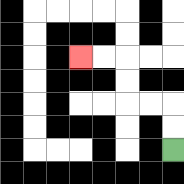{'start': '[7, 6]', 'end': '[3, 2]', 'path_directions': 'U,U,L,L,U,U,L,L', 'path_coordinates': '[[7, 6], [7, 5], [7, 4], [6, 4], [5, 4], [5, 3], [5, 2], [4, 2], [3, 2]]'}